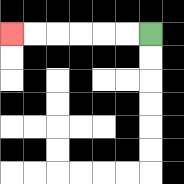{'start': '[6, 1]', 'end': '[0, 1]', 'path_directions': 'L,L,L,L,L,L', 'path_coordinates': '[[6, 1], [5, 1], [4, 1], [3, 1], [2, 1], [1, 1], [0, 1]]'}